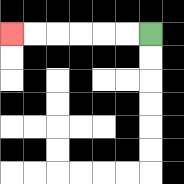{'start': '[6, 1]', 'end': '[0, 1]', 'path_directions': 'L,L,L,L,L,L', 'path_coordinates': '[[6, 1], [5, 1], [4, 1], [3, 1], [2, 1], [1, 1], [0, 1]]'}